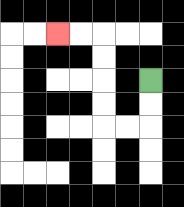{'start': '[6, 3]', 'end': '[2, 1]', 'path_directions': 'D,D,L,L,U,U,U,U,L,L', 'path_coordinates': '[[6, 3], [6, 4], [6, 5], [5, 5], [4, 5], [4, 4], [4, 3], [4, 2], [4, 1], [3, 1], [2, 1]]'}